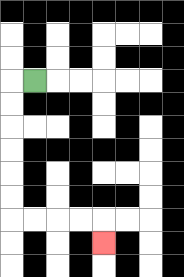{'start': '[1, 3]', 'end': '[4, 10]', 'path_directions': 'L,D,D,D,D,D,D,R,R,R,R,D', 'path_coordinates': '[[1, 3], [0, 3], [0, 4], [0, 5], [0, 6], [0, 7], [0, 8], [0, 9], [1, 9], [2, 9], [3, 9], [4, 9], [4, 10]]'}